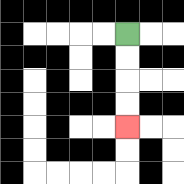{'start': '[5, 1]', 'end': '[5, 5]', 'path_directions': 'D,D,D,D', 'path_coordinates': '[[5, 1], [5, 2], [5, 3], [5, 4], [5, 5]]'}